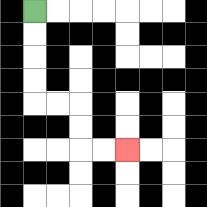{'start': '[1, 0]', 'end': '[5, 6]', 'path_directions': 'D,D,D,D,R,R,D,D,R,R', 'path_coordinates': '[[1, 0], [1, 1], [1, 2], [1, 3], [1, 4], [2, 4], [3, 4], [3, 5], [3, 6], [4, 6], [5, 6]]'}